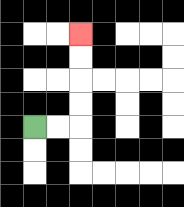{'start': '[1, 5]', 'end': '[3, 1]', 'path_directions': 'R,R,U,U,U,U', 'path_coordinates': '[[1, 5], [2, 5], [3, 5], [3, 4], [3, 3], [3, 2], [3, 1]]'}